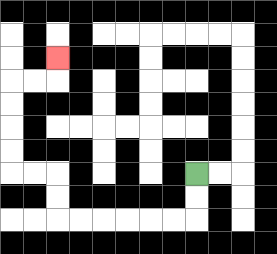{'start': '[8, 7]', 'end': '[2, 2]', 'path_directions': 'D,D,L,L,L,L,L,L,U,U,L,L,U,U,U,U,R,R,U', 'path_coordinates': '[[8, 7], [8, 8], [8, 9], [7, 9], [6, 9], [5, 9], [4, 9], [3, 9], [2, 9], [2, 8], [2, 7], [1, 7], [0, 7], [0, 6], [0, 5], [0, 4], [0, 3], [1, 3], [2, 3], [2, 2]]'}